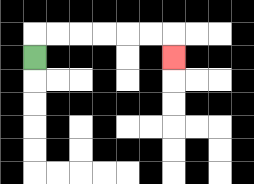{'start': '[1, 2]', 'end': '[7, 2]', 'path_directions': 'U,R,R,R,R,R,R,D', 'path_coordinates': '[[1, 2], [1, 1], [2, 1], [3, 1], [4, 1], [5, 1], [6, 1], [7, 1], [7, 2]]'}